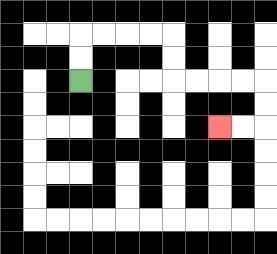{'start': '[3, 3]', 'end': '[9, 5]', 'path_directions': 'U,U,R,R,R,R,D,D,R,R,R,R,D,D,L,L', 'path_coordinates': '[[3, 3], [3, 2], [3, 1], [4, 1], [5, 1], [6, 1], [7, 1], [7, 2], [7, 3], [8, 3], [9, 3], [10, 3], [11, 3], [11, 4], [11, 5], [10, 5], [9, 5]]'}